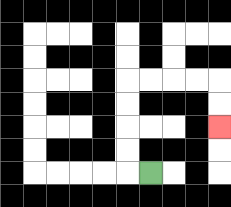{'start': '[6, 7]', 'end': '[9, 5]', 'path_directions': 'L,U,U,U,U,R,R,R,R,D,D', 'path_coordinates': '[[6, 7], [5, 7], [5, 6], [5, 5], [5, 4], [5, 3], [6, 3], [7, 3], [8, 3], [9, 3], [9, 4], [9, 5]]'}